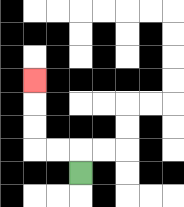{'start': '[3, 7]', 'end': '[1, 3]', 'path_directions': 'U,L,L,U,U,U', 'path_coordinates': '[[3, 7], [3, 6], [2, 6], [1, 6], [1, 5], [1, 4], [1, 3]]'}